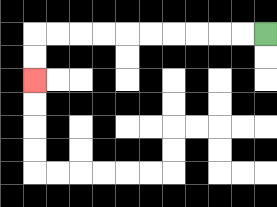{'start': '[11, 1]', 'end': '[1, 3]', 'path_directions': 'L,L,L,L,L,L,L,L,L,L,D,D', 'path_coordinates': '[[11, 1], [10, 1], [9, 1], [8, 1], [7, 1], [6, 1], [5, 1], [4, 1], [3, 1], [2, 1], [1, 1], [1, 2], [1, 3]]'}